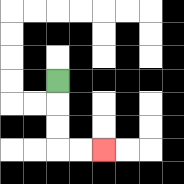{'start': '[2, 3]', 'end': '[4, 6]', 'path_directions': 'D,D,D,R,R', 'path_coordinates': '[[2, 3], [2, 4], [2, 5], [2, 6], [3, 6], [4, 6]]'}